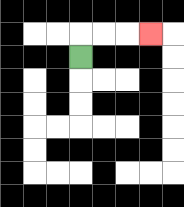{'start': '[3, 2]', 'end': '[6, 1]', 'path_directions': 'U,R,R,R', 'path_coordinates': '[[3, 2], [3, 1], [4, 1], [5, 1], [6, 1]]'}